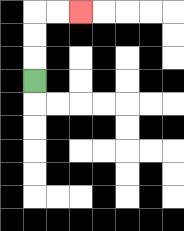{'start': '[1, 3]', 'end': '[3, 0]', 'path_directions': 'U,U,U,R,R', 'path_coordinates': '[[1, 3], [1, 2], [1, 1], [1, 0], [2, 0], [3, 0]]'}